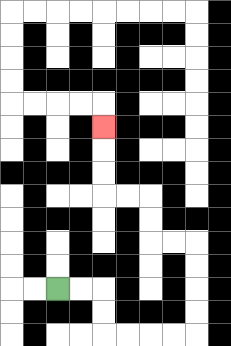{'start': '[2, 12]', 'end': '[4, 5]', 'path_directions': 'R,R,D,D,R,R,R,R,U,U,U,U,L,L,U,U,L,L,U,U,U', 'path_coordinates': '[[2, 12], [3, 12], [4, 12], [4, 13], [4, 14], [5, 14], [6, 14], [7, 14], [8, 14], [8, 13], [8, 12], [8, 11], [8, 10], [7, 10], [6, 10], [6, 9], [6, 8], [5, 8], [4, 8], [4, 7], [4, 6], [4, 5]]'}